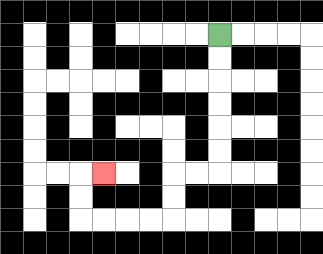{'start': '[9, 1]', 'end': '[4, 7]', 'path_directions': 'D,D,D,D,D,D,L,L,D,D,L,L,L,L,U,U,R', 'path_coordinates': '[[9, 1], [9, 2], [9, 3], [9, 4], [9, 5], [9, 6], [9, 7], [8, 7], [7, 7], [7, 8], [7, 9], [6, 9], [5, 9], [4, 9], [3, 9], [3, 8], [3, 7], [4, 7]]'}